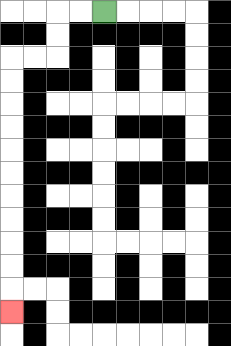{'start': '[4, 0]', 'end': '[0, 13]', 'path_directions': 'L,L,D,D,L,L,D,D,D,D,D,D,D,D,D,D,D', 'path_coordinates': '[[4, 0], [3, 0], [2, 0], [2, 1], [2, 2], [1, 2], [0, 2], [0, 3], [0, 4], [0, 5], [0, 6], [0, 7], [0, 8], [0, 9], [0, 10], [0, 11], [0, 12], [0, 13]]'}